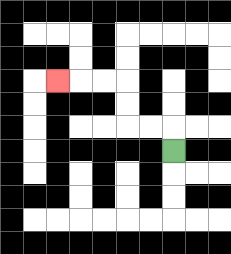{'start': '[7, 6]', 'end': '[2, 3]', 'path_directions': 'U,L,L,U,U,L,L,L', 'path_coordinates': '[[7, 6], [7, 5], [6, 5], [5, 5], [5, 4], [5, 3], [4, 3], [3, 3], [2, 3]]'}